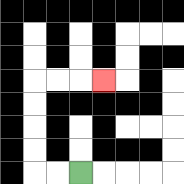{'start': '[3, 7]', 'end': '[4, 3]', 'path_directions': 'L,L,U,U,U,U,R,R,R', 'path_coordinates': '[[3, 7], [2, 7], [1, 7], [1, 6], [1, 5], [1, 4], [1, 3], [2, 3], [3, 3], [4, 3]]'}